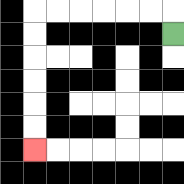{'start': '[7, 1]', 'end': '[1, 6]', 'path_directions': 'U,L,L,L,L,L,L,D,D,D,D,D,D', 'path_coordinates': '[[7, 1], [7, 0], [6, 0], [5, 0], [4, 0], [3, 0], [2, 0], [1, 0], [1, 1], [1, 2], [1, 3], [1, 4], [1, 5], [1, 6]]'}